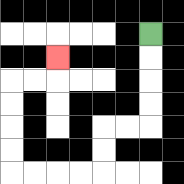{'start': '[6, 1]', 'end': '[2, 2]', 'path_directions': 'D,D,D,D,L,L,D,D,L,L,L,L,U,U,U,U,R,R,U', 'path_coordinates': '[[6, 1], [6, 2], [6, 3], [6, 4], [6, 5], [5, 5], [4, 5], [4, 6], [4, 7], [3, 7], [2, 7], [1, 7], [0, 7], [0, 6], [0, 5], [0, 4], [0, 3], [1, 3], [2, 3], [2, 2]]'}